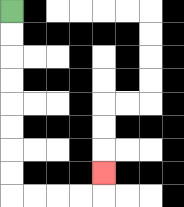{'start': '[0, 0]', 'end': '[4, 7]', 'path_directions': 'D,D,D,D,D,D,D,D,R,R,R,R,U', 'path_coordinates': '[[0, 0], [0, 1], [0, 2], [0, 3], [0, 4], [0, 5], [0, 6], [0, 7], [0, 8], [1, 8], [2, 8], [3, 8], [4, 8], [4, 7]]'}